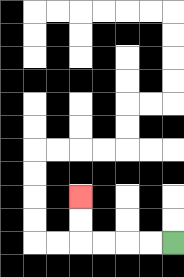{'start': '[7, 10]', 'end': '[3, 8]', 'path_directions': 'L,L,L,L,U,U', 'path_coordinates': '[[7, 10], [6, 10], [5, 10], [4, 10], [3, 10], [3, 9], [3, 8]]'}